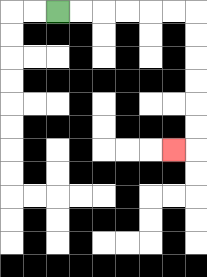{'start': '[2, 0]', 'end': '[7, 6]', 'path_directions': 'R,R,R,R,R,R,D,D,D,D,D,D,L', 'path_coordinates': '[[2, 0], [3, 0], [4, 0], [5, 0], [6, 0], [7, 0], [8, 0], [8, 1], [8, 2], [8, 3], [8, 4], [8, 5], [8, 6], [7, 6]]'}